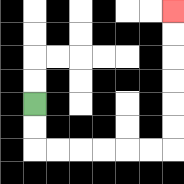{'start': '[1, 4]', 'end': '[7, 0]', 'path_directions': 'D,D,R,R,R,R,R,R,U,U,U,U,U,U', 'path_coordinates': '[[1, 4], [1, 5], [1, 6], [2, 6], [3, 6], [4, 6], [5, 6], [6, 6], [7, 6], [7, 5], [7, 4], [7, 3], [7, 2], [7, 1], [7, 0]]'}